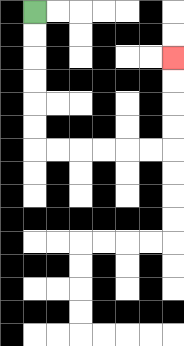{'start': '[1, 0]', 'end': '[7, 2]', 'path_directions': 'D,D,D,D,D,D,R,R,R,R,R,R,U,U,U,U', 'path_coordinates': '[[1, 0], [1, 1], [1, 2], [1, 3], [1, 4], [1, 5], [1, 6], [2, 6], [3, 6], [4, 6], [5, 6], [6, 6], [7, 6], [7, 5], [7, 4], [7, 3], [7, 2]]'}